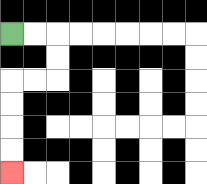{'start': '[0, 1]', 'end': '[0, 7]', 'path_directions': 'R,R,D,D,L,L,D,D,D,D', 'path_coordinates': '[[0, 1], [1, 1], [2, 1], [2, 2], [2, 3], [1, 3], [0, 3], [0, 4], [0, 5], [0, 6], [0, 7]]'}